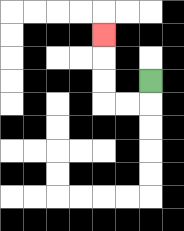{'start': '[6, 3]', 'end': '[4, 1]', 'path_directions': 'D,L,L,U,U,U', 'path_coordinates': '[[6, 3], [6, 4], [5, 4], [4, 4], [4, 3], [4, 2], [4, 1]]'}